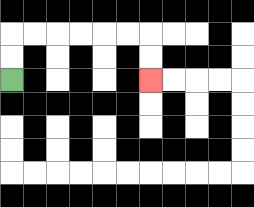{'start': '[0, 3]', 'end': '[6, 3]', 'path_directions': 'U,U,R,R,R,R,R,R,D,D', 'path_coordinates': '[[0, 3], [0, 2], [0, 1], [1, 1], [2, 1], [3, 1], [4, 1], [5, 1], [6, 1], [6, 2], [6, 3]]'}